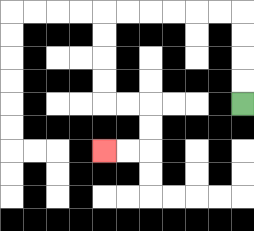{'start': '[10, 4]', 'end': '[4, 6]', 'path_directions': 'U,U,U,U,L,L,L,L,L,L,D,D,D,D,R,R,D,D,L,L', 'path_coordinates': '[[10, 4], [10, 3], [10, 2], [10, 1], [10, 0], [9, 0], [8, 0], [7, 0], [6, 0], [5, 0], [4, 0], [4, 1], [4, 2], [4, 3], [4, 4], [5, 4], [6, 4], [6, 5], [6, 6], [5, 6], [4, 6]]'}